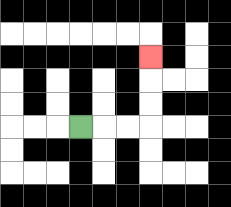{'start': '[3, 5]', 'end': '[6, 2]', 'path_directions': 'R,R,R,U,U,U', 'path_coordinates': '[[3, 5], [4, 5], [5, 5], [6, 5], [6, 4], [6, 3], [6, 2]]'}